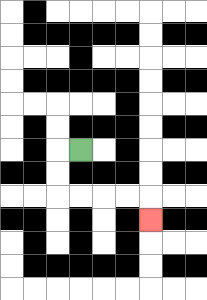{'start': '[3, 6]', 'end': '[6, 9]', 'path_directions': 'L,D,D,R,R,R,R,D', 'path_coordinates': '[[3, 6], [2, 6], [2, 7], [2, 8], [3, 8], [4, 8], [5, 8], [6, 8], [6, 9]]'}